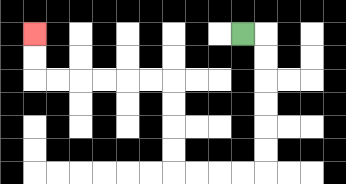{'start': '[10, 1]', 'end': '[1, 1]', 'path_directions': 'R,D,D,D,D,D,D,L,L,L,L,U,U,U,U,L,L,L,L,L,L,U,U', 'path_coordinates': '[[10, 1], [11, 1], [11, 2], [11, 3], [11, 4], [11, 5], [11, 6], [11, 7], [10, 7], [9, 7], [8, 7], [7, 7], [7, 6], [7, 5], [7, 4], [7, 3], [6, 3], [5, 3], [4, 3], [3, 3], [2, 3], [1, 3], [1, 2], [1, 1]]'}